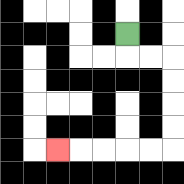{'start': '[5, 1]', 'end': '[2, 6]', 'path_directions': 'D,R,R,D,D,D,D,L,L,L,L,L', 'path_coordinates': '[[5, 1], [5, 2], [6, 2], [7, 2], [7, 3], [7, 4], [7, 5], [7, 6], [6, 6], [5, 6], [4, 6], [3, 6], [2, 6]]'}